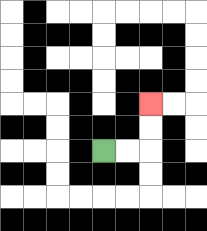{'start': '[4, 6]', 'end': '[6, 4]', 'path_directions': 'R,R,U,U', 'path_coordinates': '[[4, 6], [5, 6], [6, 6], [6, 5], [6, 4]]'}